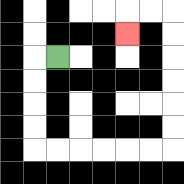{'start': '[2, 2]', 'end': '[5, 1]', 'path_directions': 'L,D,D,D,D,R,R,R,R,R,R,U,U,U,U,U,U,L,L,D', 'path_coordinates': '[[2, 2], [1, 2], [1, 3], [1, 4], [1, 5], [1, 6], [2, 6], [3, 6], [4, 6], [5, 6], [6, 6], [7, 6], [7, 5], [7, 4], [7, 3], [7, 2], [7, 1], [7, 0], [6, 0], [5, 0], [5, 1]]'}